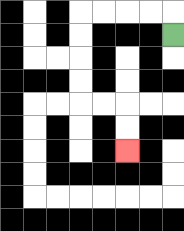{'start': '[7, 1]', 'end': '[5, 6]', 'path_directions': 'U,L,L,L,L,D,D,D,D,R,R,D,D', 'path_coordinates': '[[7, 1], [7, 0], [6, 0], [5, 0], [4, 0], [3, 0], [3, 1], [3, 2], [3, 3], [3, 4], [4, 4], [5, 4], [5, 5], [5, 6]]'}